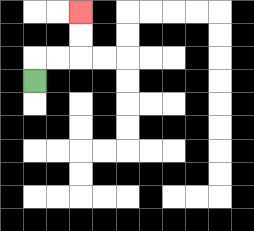{'start': '[1, 3]', 'end': '[3, 0]', 'path_directions': 'U,R,R,U,U', 'path_coordinates': '[[1, 3], [1, 2], [2, 2], [3, 2], [3, 1], [3, 0]]'}